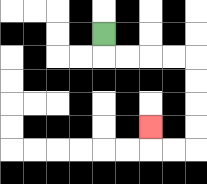{'start': '[4, 1]', 'end': '[6, 5]', 'path_directions': 'D,R,R,R,R,D,D,D,D,L,L,U', 'path_coordinates': '[[4, 1], [4, 2], [5, 2], [6, 2], [7, 2], [8, 2], [8, 3], [8, 4], [8, 5], [8, 6], [7, 6], [6, 6], [6, 5]]'}